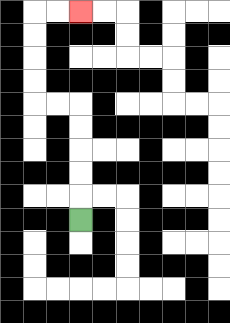{'start': '[3, 9]', 'end': '[3, 0]', 'path_directions': 'U,U,U,U,U,L,L,U,U,U,U,R,R', 'path_coordinates': '[[3, 9], [3, 8], [3, 7], [3, 6], [3, 5], [3, 4], [2, 4], [1, 4], [1, 3], [1, 2], [1, 1], [1, 0], [2, 0], [3, 0]]'}